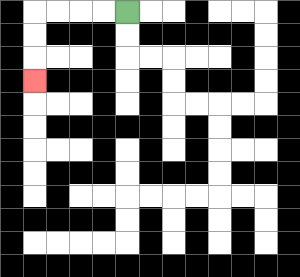{'start': '[5, 0]', 'end': '[1, 3]', 'path_directions': 'L,L,L,L,D,D,D', 'path_coordinates': '[[5, 0], [4, 0], [3, 0], [2, 0], [1, 0], [1, 1], [1, 2], [1, 3]]'}